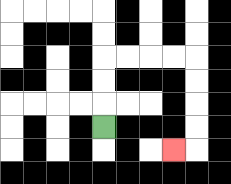{'start': '[4, 5]', 'end': '[7, 6]', 'path_directions': 'U,U,U,R,R,R,R,D,D,D,D,L', 'path_coordinates': '[[4, 5], [4, 4], [4, 3], [4, 2], [5, 2], [6, 2], [7, 2], [8, 2], [8, 3], [8, 4], [8, 5], [8, 6], [7, 6]]'}